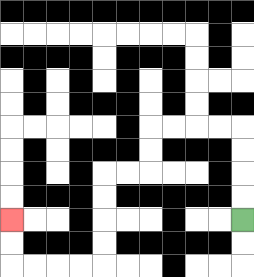{'start': '[10, 9]', 'end': '[0, 9]', 'path_directions': 'U,U,U,U,L,L,L,L,D,D,L,L,D,D,D,D,L,L,L,L,U,U', 'path_coordinates': '[[10, 9], [10, 8], [10, 7], [10, 6], [10, 5], [9, 5], [8, 5], [7, 5], [6, 5], [6, 6], [6, 7], [5, 7], [4, 7], [4, 8], [4, 9], [4, 10], [4, 11], [3, 11], [2, 11], [1, 11], [0, 11], [0, 10], [0, 9]]'}